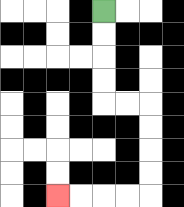{'start': '[4, 0]', 'end': '[2, 8]', 'path_directions': 'D,D,D,D,R,R,D,D,D,D,L,L,L,L', 'path_coordinates': '[[4, 0], [4, 1], [4, 2], [4, 3], [4, 4], [5, 4], [6, 4], [6, 5], [6, 6], [6, 7], [6, 8], [5, 8], [4, 8], [3, 8], [2, 8]]'}